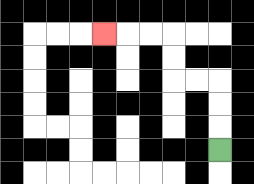{'start': '[9, 6]', 'end': '[4, 1]', 'path_directions': 'U,U,U,L,L,U,U,L,L,L', 'path_coordinates': '[[9, 6], [9, 5], [9, 4], [9, 3], [8, 3], [7, 3], [7, 2], [7, 1], [6, 1], [5, 1], [4, 1]]'}